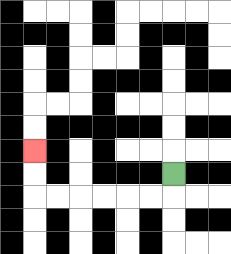{'start': '[7, 7]', 'end': '[1, 6]', 'path_directions': 'D,L,L,L,L,L,L,U,U', 'path_coordinates': '[[7, 7], [7, 8], [6, 8], [5, 8], [4, 8], [3, 8], [2, 8], [1, 8], [1, 7], [1, 6]]'}